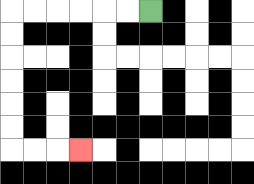{'start': '[6, 0]', 'end': '[3, 6]', 'path_directions': 'L,L,L,L,L,L,D,D,D,D,D,D,R,R,R', 'path_coordinates': '[[6, 0], [5, 0], [4, 0], [3, 0], [2, 0], [1, 0], [0, 0], [0, 1], [0, 2], [0, 3], [0, 4], [0, 5], [0, 6], [1, 6], [2, 6], [3, 6]]'}